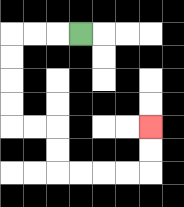{'start': '[3, 1]', 'end': '[6, 5]', 'path_directions': 'L,L,L,D,D,D,D,R,R,D,D,R,R,R,R,U,U', 'path_coordinates': '[[3, 1], [2, 1], [1, 1], [0, 1], [0, 2], [0, 3], [0, 4], [0, 5], [1, 5], [2, 5], [2, 6], [2, 7], [3, 7], [4, 7], [5, 7], [6, 7], [6, 6], [6, 5]]'}